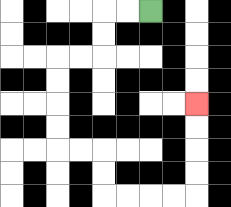{'start': '[6, 0]', 'end': '[8, 4]', 'path_directions': 'L,L,D,D,L,L,D,D,D,D,R,R,D,D,R,R,R,R,U,U,U,U', 'path_coordinates': '[[6, 0], [5, 0], [4, 0], [4, 1], [4, 2], [3, 2], [2, 2], [2, 3], [2, 4], [2, 5], [2, 6], [3, 6], [4, 6], [4, 7], [4, 8], [5, 8], [6, 8], [7, 8], [8, 8], [8, 7], [8, 6], [8, 5], [8, 4]]'}